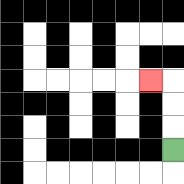{'start': '[7, 6]', 'end': '[6, 3]', 'path_directions': 'U,U,U,L', 'path_coordinates': '[[7, 6], [7, 5], [7, 4], [7, 3], [6, 3]]'}